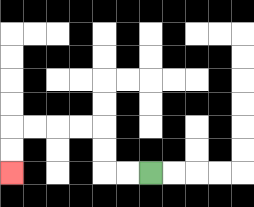{'start': '[6, 7]', 'end': '[0, 7]', 'path_directions': 'L,L,U,U,L,L,L,L,D,D', 'path_coordinates': '[[6, 7], [5, 7], [4, 7], [4, 6], [4, 5], [3, 5], [2, 5], [1, 5], [0, 5], [0, 6], [0, 7]]'}